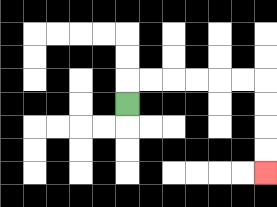{'start': '[5, 4]', 'end': '[11, 7]', 'path_directions': 'U,R,R,R,R,R,R,D,D,D,D', 'path_coordinates': '[[5, 4], [5, 3], [6, 3], [7, 3], [8, 3], [9, 3], [10, 3], [11, 3], [11, 4], [11, 5], [11, 6], [11, 7]]'}